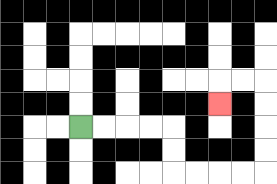{'start': '[3, 5]', 'end': '[9, 4]', 'path_directions': 'R,R,R,R,D,D,R,R,R,R,U,U,U,U,L,L,D', 'path_coordinates': '[[3, 5], [4, 5], [5, 5], [6, 5], [7, 5], [7, 6], [7, 7], [8, 7], [9, 7], [10, 7], [11, 7], [11, 6], [11, 5], [11, 4], [11, 3], [10, 3], [9, 3], [9, 4]]'}